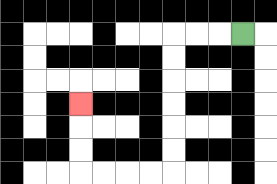{'start': '[10, 1]', 'end': '[3, 4]', 'path_directions': 'L,L,L,D,D,D,D,D,D,L,L,L,L,U,U,U', 'path_coordinates': '[[10, 1], [9, 1], [8, 1], [7, 1], [7, 2], [7, 3], [7, 4], [7, 5], [7, 6], [7, 7], [6, 7], [5, 7], [4, 7], [3, 7], [3, 6], [3, 5], [3, 4]]'}